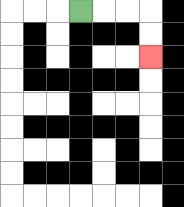{'start': '[3, 0]', 'end': '[6, 2]', 'path_directions': 'R,R,R,D,D', 'path_coordinates': '[[3, 0], [4, 0], [5, 0], [6, 0], [6, 1], [6, 2]]'}